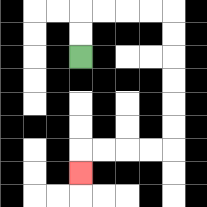{'start': '[3, 2]', 'end': '[3, 7]', 'path_directions': 'U,U,R,R,R,R,D,D,D,D,D,D,L,L,L,L,D', 'path_coordinates': '[[3, 2], [3, 1], [3, 0], [4, 0], [5, 0], [6, 0], [7, 0], [7, 1], [7, 2], [7, 3], [7, 4], [7, 5], [7, 6], [6, 6], [5, 6], [4, 6], [3, 6], [3, 7]]'}